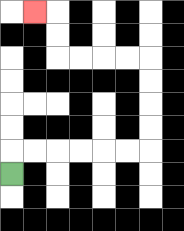{'start': '[0, 7]', 'end': '[1, 0]', 'path_directions': 'U,R,R,R,R,R,R,U,U,U,U,L,L,L,L,U,U,L', 'path_coordinates': '[[0, 7], [0, 6], [1, 6], [2, 6], [3, 6], [4, 6], [5, 6], [6, 6], [6, 5], [6, 4], [6, 3], [6, 2], [5, 2], [4, 2], [3, 2], [2, 2], [2, 1], [2, 0], [1, 0]]'}